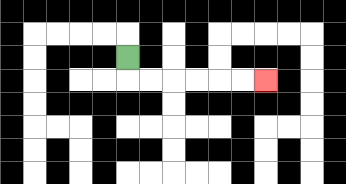{'start': '[5, 2]', 'end': '[11, 3]', 'path_directions': 'D,R,R,R,R,R,R', 'path_coordinates': '[[5, 2], [5, 3], [6, 3], [7, 3], [8, 3], [9, 3], [10, 3], [11, 3]]'}